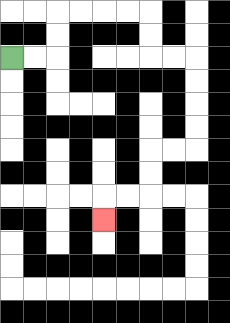{'start': '[0, 2]', 'end': '[4, 9]', 'path_directions': 'R,R,U,U,R,R,R,R,D,D,R,R,D,D,D,D,L,L,D,D,L,L,D', 'path_coordinates': '[[0, 2], [1, 2], [2, 2], [2, 1], [2, 0], [3, 0], [4, 0], [5, 0], [6, 0], [6, 1], [6, 2], [7, 2], [8, 2], [8, 3], [8, 4], [8, 5], [8, 6], [7, 6], [6, 6], [6, 7], [6, 8], [5, 8], [4, 8], [4, 9]]'}